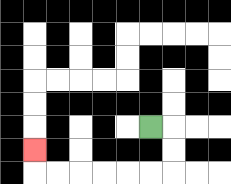{'start': '[6, 5]', 'end': '[1, 6]', 'path_directions': 'R,D,D,L,L,L,L,L,L,U', 'path_coordinates': '[[6, 5], [7, 5], [7, 6], [7, 7], [6, 7], [5, 7], [4, 7], [3, 7], [2, 7], [1, 7], [1, 6]]'}